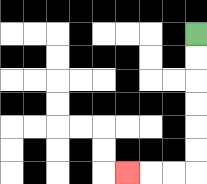{'start': '[8, 1]', 'end': '[5, 7]', 'path_directions': 'D,D,D,D,D,D,L,L,L', 'path_coordinates': '[[8, 1], [8, 2], [8, 3], [8, 4], [8, 5], [8, 6], [8, 7], [7, 7], [6, 7], [5, 7]]'}